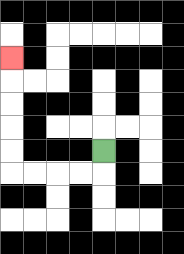{'start': '[4, 6]', 'end': '[0, 2]', 'path_directions': 'D,L,L,L,L,U,U,U,U,U', 'path_coordinates': '[[4, 6], [4, 7], [3, 7], [2, 7], [1, 7], [0, 7], [0, 6], [0, 5], [0, 4], [0, 3], [0, 2]]'}